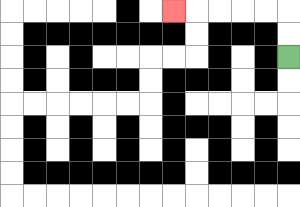{'start': '[12, 2]', 'end': '[7, 0]', 'path_directions': 'U,U,L,L,L,L,L', 'path_coordinates': '[[12, 2], [12, 1], [12, 0], [11, 0], [10, 0], [9, 0], [8, 0], [7, 0]]'}